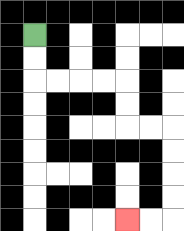{'start': '[1, 1]', 'end': '[5, 9]', 'path_directions': 'D,D,R,R,R,R,D,D,R,R,D,D,D,D,L,L', 'path_coordinates': '[[1, 1], [1, 2], [1, 3], [2, 3], [3, 3], [4, 3], [5, 3], [5, 4], [5, 5], [6, 5], [7, 5], [7, 6], [7, 7], [7, 8], [7, 9], [6, 9], [5, 9]]'}